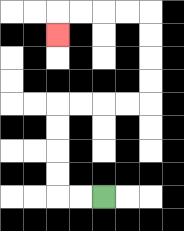{'start': '[4, 8]', 'end': '[2, 1]', 'path_directions': 'L,L,U,U,U,U,R,R,R,R,U,U,U,U,L,L,L,L,D', 'path_coordinates': '[[4, 8], [3, 8], [2, 8], [2, 7], [2, 6], [2, 5], [2, 4], [3, 4], [4, 4], [5, 4], [6, 4], [6, 3], [6, 2], [6, 1], [6, 0], [5, 0], [4, 0], [3, 0], [2, 0], [2, 1]]'}